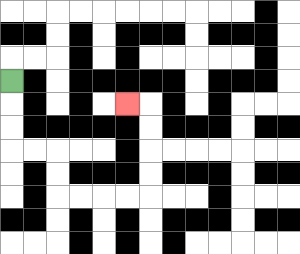{'start': '[0, 3]', 'end': '[5, 4]', 'path_directions': 'D,D,D,R,R,D,D,R,R,R,R,U,U,U,U,L', 'path_coordinates': '[[0, 3], [0, 4], [0, 5], [0, 6], [1, 6], [2, 6], [2, 7], [2, 8], [3, 8], [4, 8], [5, 8], [6, 8], [6, 7], [6, 6], [6, 5], [6, 4], [5, 4]]'}